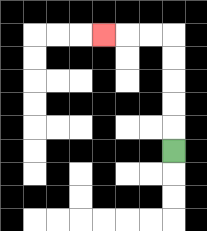{'start': '[7, 6]', 'end': '[4, 1]', 'path_directions': 'U,U,U,U,U,L,L,L', 'path_coordinates': '[[7, 6], [7, 5], [7, 4], [7, 3], [7, 2], [7, 1], [6, 1], [5, 1], [4, 1]]'}